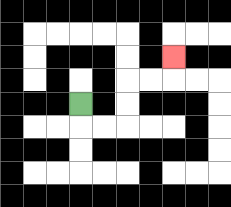{'start': '[3, 4]', 'end': '[7, 2]', 'path_directions': 'D,R,R,U,U,R,R,U', 'path_coordinates': '[[3, 4], [3, 5], [4, 5], [5, 5], [5, 4], [5, 3], [6, 3], [7, 3], [7, 2]]'}